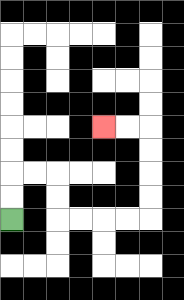{'start': '[0, 9]', 'end': '[4, 5]', 'path_directions': 'U,U,R,R,D,D,R,R,R,R,U,U,U,U,L,L', 'path_coordinates': '[[0, 9], [0, 8], [0, 7], [1, 7], [2, 7], [2, 8], [2, 9], [3, 9], [4, 9], [5, 9], [6, 9], [6, 8], [6, 7], [6, 6], [6, 5], [5, 5], [4, 5]]'}